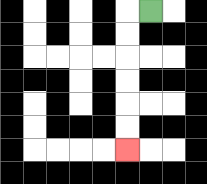{'start': '[6, 0]', 'end': '[5, 6]', 'path_directions': 'L,D,D,D,D,D,D', 'path_coordinates': '[[6, 0], [5, 0], [5, 1], [5, 2], [5, 3], [5, 4], [5, 5], [5, 6]]'}